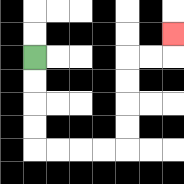{'start': '[1, 2]', 'end': '[7, 1]', 'path_directions': 'D,D,D,D,R,R,R,R,U,U,U,U,R,R,U', 'path_coordinates': '[[1, 2], [1, 3], [1, 4], [1, 5], [1, 6], [2, 6], [3, 6], [4, 6], [5, 6], [5, 5], [5, 4], [5, 3], [5, 2], [6, 2], [7, 2], [7, 1]]'}